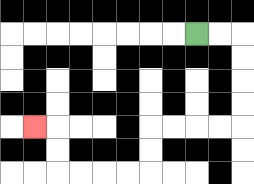{'start': '[8, 1]', 'end': '[1, 5]', 'path_directions': 'R,R,D,D,D,D,L,L,L,L,D,D,L,L,L,L,U,U,L', 'path_coordinates': '[[8, 1], [9, 1], [10, 1], [10, 2], [10, 3], [10, 4], [10, 5], [9, 5], [8, 5], [7, 5], [6, 5], [6, 6], [6, 7], [5, 7], [4, 7], [3, 7], [2, 7], [2, 6], [2, 5], [1, 5]]'}